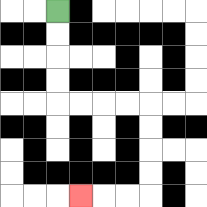{'start': '[2, 0]', 'end': '[3, 8]', 'path_directions': 'D,D,D,D,R,R,R,R,D,D,D,D,L,L,L', 'path_coordinates': '[[2, 0], [2, 1], [2, 2], [2, 3], [2, 4], [3, 4], [4, 4], [5, 4], [6, 4], [6, 5], [6, 6], [6, 7], [6, 8], [5, 8], [4, 8], [3, 8]]'}